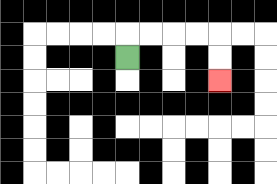{'start': '[5, 2]', 'end': '[9, 3]', 'path_directions': 'U,R,R,R,R,D,D', 'path_coordinates': '[[5, 2], [5, 1], [6, 1], [7, 1], [8, 1], [9, 1], [9, 2], [9, 3]]'}